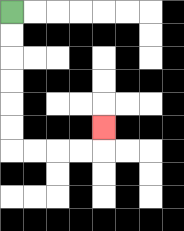{'start': '[0, 0]', 'end': '[4, 5]', 'path_directions': 'D,D,D,D,D,D,R,R,R,R,U', 'path_coordinates': '[[0, 0], [0, 1], [0, 2], [0, 3], [0, 4], [0, 5], [0, 6], [1, 6], [2, 6], [3, 6], [4, 6], [4, 5]]'}